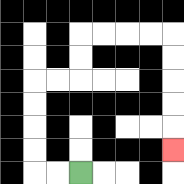{'start': '[3, 7]', 'end': '[7, 6]', 'path_directions': 'L,L,U,U,U,U,R,R,U,U,R,R,R,R,D,D,D,D,D', 'path_coordinates': '[[3, 7], [2, 7], [1, 7], [1, 6], [1, 5], [1, 4], [1, 3], [2, 3], [3, 3], [3, 2], [3, 1], [4, 1], [5, 1], [6, 1], [7, 1], [7, 2], [7, 3], [7, 4], [7, 5], [7, 6]]'}